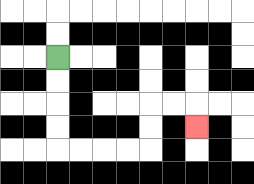{'start': '[2, 2]', 'end': '[8, 5]', 'path_directions': 'D,D,D,D,R,R,R,R,U,U,R,R,D', 'path_coordinates': '[[2, 2], [2, 3], [2, 4], [2, 5], [2, 6], [3, 6], [4, 6], [5, 6], [6, 6], [6, 5], [6, 4], [7, 4], [8, 4], [8, 5]]'}